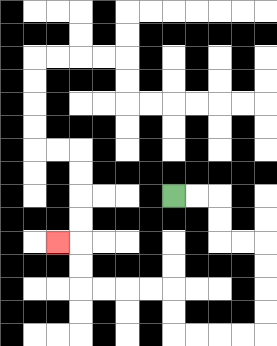{'start': '[7, 8]', 'end': '[2, 10]', 'path_directions': 'R,R,D,D,R,R,D,D,D,D,L,L,L,L,U,U,L,L,L,L,U,U,L', 'path_coordinates': '[[7, 8], [8, 8], [9, 8], [9, 9], [9, 10], [10, 10], [11, 10], [11, 11], [11, 12], [11, 13], [11, 14], [10, 14], [9, 14], [8, 14], [7, 14], [7, 13], [7, 12], [6, 12], [5, 12], [4, 12], [3, 12], [3, 11], [3, 10], [2, 10]]'}